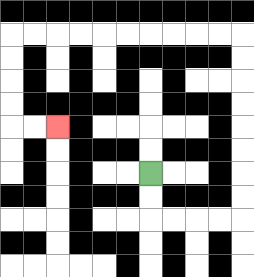{'start': '[6, 7]', 'end': '[2, 5]', 'path_directions': 'D,D,R,R,R,R,U,U,U,U,U,U,U,U,L,L,L,L,L,L,L,L,L,L,D,D,D,D,R,R', 'path_coordinates': '[[6, 7], [6, 8], [6, 9], [7, 9], [8, 9], [9, 9], [10, 9], [10, 8], [10, 7], [10, 6], [10, 5], [10, 4], [10, 3], [10, 2], [10, 1], [9, 1], [8, 1], [7, 1], [6, 1], [5, 1], [4, 1], [3, 1], [2, 1], [1, 1], [0, 1], [0, 2], [0, 3], [0, 4], [0, 5], [1, 5], [2, 5]]'}